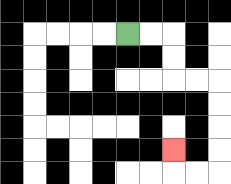{'start': '[5, 1]', 'end': '[7, 6]', 'path_directions': 'R,R,D,D,R,R,D,D,D,D,L,L,U', 'path_coordinates': '[[5, 1], [6, 1], [7, 1], [7, 2], [7, 3], [8, 3], [9, 3], [9, 4], [9, 5], [9, 6], [9, 7], [8, 7], [7, 7], [7, 6]]'}